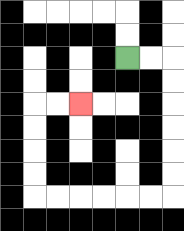{'start': '[5, 2]', 'end': '[3, 4]', 'path_directions': 'R,R,D,D,D,D,D,D,L,L,L,L,L,L,U,U,U,U,R,R', 'path_coordinates': '[[5, 2], [6, 2], [7, 2], [7, 3], [7, 4], [7, 5], [7, 6], [7, 7], [7, 8], [6, 8], [5, 8], [4, 8], [3, 8], [2, 8], [1, 8], [1, 7], [1, 6], [1, 5], [1, 4], [2, 4], [3, 4]]'}